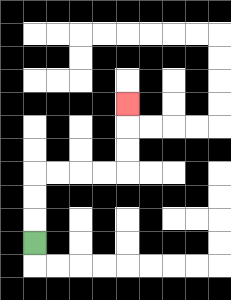{'start': '[1, 10]', 'end': '[5, 4]', 'path_directions': 'U,U,U,R,R,R,R,U,U,U', 'path_coordinates': '[[1, 10], [1, 9], [1, 8], [1, 7], [2, 7], [3, 7], [4, 7], [5, 7], [5, 6], [5, 5], [5, 4]]'}